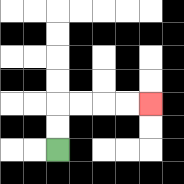{'start': '[2, 6]', 'end': '[6, 4]', 'path_directions': 'U,U,R,R,R,R', 'path_coordinates': '[[2, 6], [2, 5], [2, 4], [3, 4], [4, 4], [5, 4], [6, 4]]'}